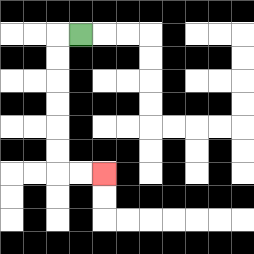{'start': '[3, 1]', 'end': '[4, 7]', 'path_directions': 'L,D,D,D,D,D,D,R,R', 'path_coordinates': '[[3, 1], [2, 1], [2, 2], [2, 3], [2, 4], [2, 5], [2, 6], [2, 7], [3, 7], [4, 7]]'}